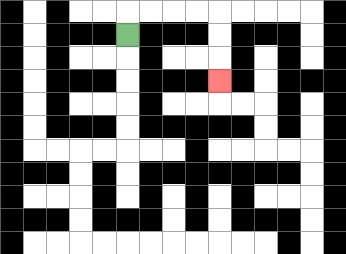{'start': '[5, 1]', 'end': '[9, 3]', 'path_directions': 'U,R,R,R,R,D,D,D', 'path_coordinates': '[[5, 1], [5, 0], [6, 0], [7, 0], [8, 0], [9, 0], [9, 1], [9, 2], [9, 3]]'}